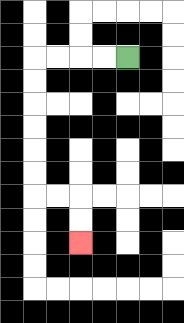{'start': '[5, 2]', 'end': '[3, 10]', 'path_directions': 'L,L,L,L,D,D,D,D,D,D,R,R,D,D', 'path_coordinates': '[[5, 2], [4, 2], [3, 2], [2, 2], [1, 2], [1, 3], [1, 4], [1, 5], [1, 6], [1, 7], [1, 8], [2, 8], [3, 8], [3, 9], [3, 10]]'}